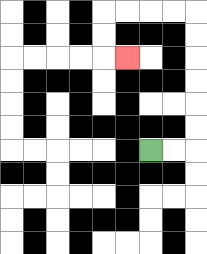{'start': '[6, 6]', 'end': '[5, 2]', 'path_directions': 'R,R,U,U,U,U,U,U,L,L,L,L,D,D,R', 'path_coordinates': '[[6, 6], [7, 6], [8, 6], [8, 5], [8, 4], [8, 3], [8, 2], [8, 1], [8, 0], [7, 0], [6, 0], [5, 0], [4, 0], [4, 1], [4, 2], [5, 2]]'}